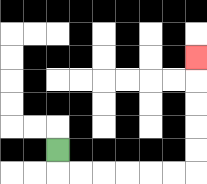{'start': '[2, 6]', 'end': '[8, 2]', 'path_directions': 'D,R,R,R,R,R,R,U,U,U,U,U', 'path_coordinates': '[[2, 6], [2, 7], [3, 7], [4, 7], [5, 7], [6, 7], [7, 7], [8, 7], [8, 6], [8, 5], [8, 4], [8, 3], [8, 2]]'}